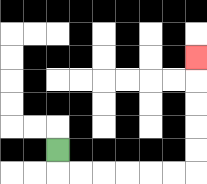{'start': '[2, 6]', 'end': '[8, 2]', 'path_directions': 'D,R,R,R,R,R,R,U,U,U,U,U', 'path_coordinates': '[[2, 6], [2, 7], [3, 7], [4, 7], [5, 7], [6, 7], [7, 7], [8, 7], [8, 6], [8, 5], [8, 4], [8, 3], [8, 2]]'}